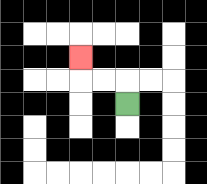{'start': '[5, 4]', 'end': '[3, 2]', 'path_directions': 'U,L,L,U', 'path_coordinates': '[[5, 4], [5, 3], [4, 3], [3, 3], [3, 2]]'}